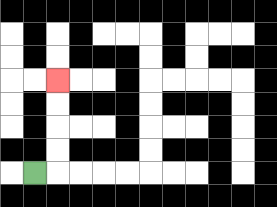{'start': '[1, 7]', 'end': '[2, 3]', 'path_directions': 'R,U,U,U,U', 'path_coordinates': '[[1, 7], [2, 7], [2, 6], [2, 5], [2, 4], [2, 3]]'}